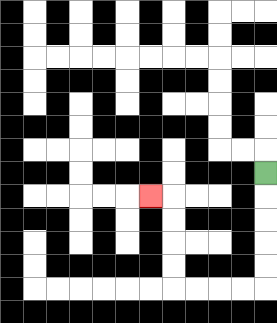{'start': '[11, 7]', 'end': '[6, 8]', 'path_directions': 'D,D,D,D,D,L,L,L,L,U,U,U,U,L', 'path_coordinates': '[[11, 7], [11, 8], [11, 9], [11, 10], [11, 11], [11, 12], [10, 12], [9, 12], [8, 12], [7, 12], [7, 11], [7, 10], [7, 9], [7, 8], [6, 8]]'}